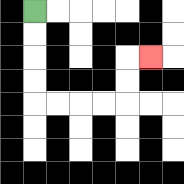{'start': '[1, 0]', 'end': '[6, 2]', 'path_directions': 'D,D,D,D,R,R,R,R,U,U,R', 'path_coordinates': '[[1, 0], [1, 1], [1, 2], [1, 3], [1, 4], [2, 4], [3, 4], [4, 4], [5, 4], [5, 3], [5, 2], [6, 2]]'}